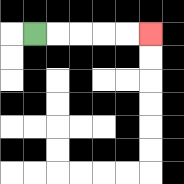{'start': '[1, 1]', 'end': '[6, 1]', 'path_directions': 'R,R,R,R,R', 'path_coordinates': '[[1, 1], [2, 1], [3, 1], [4, 1], [5, 1], [6, 1]]'}